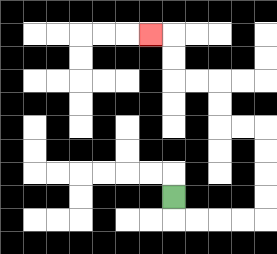{'start': '[7, 8]', 'end': '[6, 1]', 'path_directions': 'D,R,R,R,R,U,U,U,U,L,L,U,U,L,L,U,U,L', 'path_coordinates': '[[7, 8], [7, 9], [8, 9], [9, 9], [10, 9], [11, 9], [11, 8], [11, 7], [11, 6], [11, 5], [10, 5], [9, 5], [9, 4], [9, 3], [8, 3], [7, 3], [7, 2], [7, 1], [6, 1]]'}